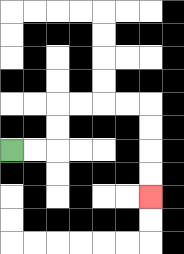{'start': '[0, 6]', 'end': '[6, 8]', 'path_directions': 'R,R,U,U,R,R,R,R,D,D,D,D', 'path_coordinates': '[[0, 6], [1, 6], [2, 6], [2, 5], [2, 4], [3, 4], [4, 4], [5, 4], [6, 4], [6, 5], [6, 6], [6, 7], [6, 8]]'}